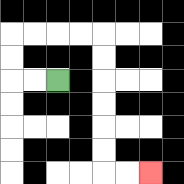{'start': '[2, 3]', 'end': '[6, 7]', 'path_directions': 'L,L,U,U,R,R,R,R,D,D,D,D,D,D,R,R', 'path_coordinates': '[[2, 3], [1, 3], [0, 3], [0, 2], [0, 1], [1, 1], [2, 1], [3, 1], [4, 1], [4, 2], [4, 3], [4, 4], [4, 5], [4, 6], [4, 7], [5, 7], [6, 7]]'}